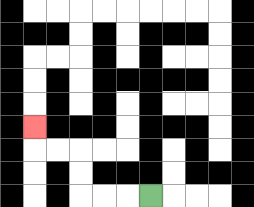{'start': '[6, 8]', 'end': '[1, 5]', 'path_directions': 'L,L,L,U,U,L,L,U', 'path_coordinates': '[[6, 8], [5, 8], [4, 8], [3, 8], [3, 7], [3, 6], [2, 6], [1, 6], [1, 5]]'}